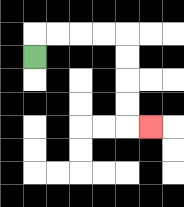{'start': '[1, 2]', 'end': '[6, 5]', 'path_directions': 'U,R,R,R,R,D,D,D,D,R', 'path_coordinates': '[[1, 2], [1, 1], [2, 1], [3, 1], [4, 1], [5, 1], [5, 2], [5, 3], [5, 4], [5, 5], [6, 5]]'}